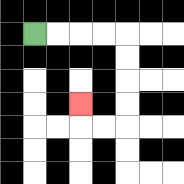{'start': '[1, 1]', 'end': '[3, 4]', 'path_directions': 'R,R,R,R,D,D,D,D,L,L,U', 'path_coordinates': '[[1, 1], [2, 1], [3, 1], [4, 1], [5, 1], [5, 2], [5, 3], [5, 4], [5, 5], [4, 5], [3, 5], [3, 4]]'}